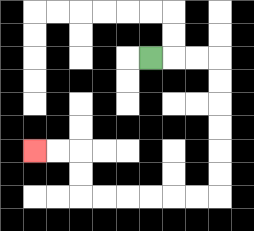{'start': '[6, 2]', 'end': '[1, 6]', 'path_directions': 'R,R,R,D,D,D,D,D,D,L,L,L,L,L,L,U,U,L,L', 'path_coordinates': '[[6, 2], [7, 2], [8, 2], [9, 2], [9, 3], [9, 4], [9, 5], [9, 6], [9, 7], [9, 8], [8, 8], [7, 8], [6, 8], [5, 8], [4, 8], [3, 8], [3, 7], [3, 6], [2, 6], [1, 6]]'}